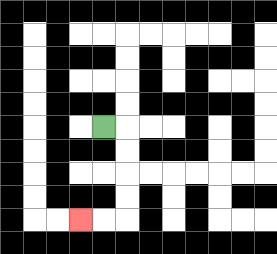{'start': '[4, 5]', 'end': '[3, 9]', 'path_directions': 'R,D,D,D,D,L,L', 'path_coordinates': '[[4, 5], [5, 5], [5, 6], [5, 7], [5, 8], [5, 9], [4, 9], [3, 9]]'}